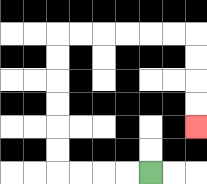{'start': '[6, 7]', 'end': '[8, 5]', 'path_directions': 'L,L,L,L,U,U,U,U,U,U,R,R,R,R,R,R,D,D,D,D', 'path_coordinates': '[[6, 7], [5, 7], [4, 7], [3, 7], [2, 7], [2, 6], [2, 5], [2, 4], [2, 3], [2, 2], [2, 1], [3, 1], [4, 1], [5, 1], [6, 1], [7, 1], [8, 1], [8, 2], [8, 3], [8, 4], [8, 5]]'}